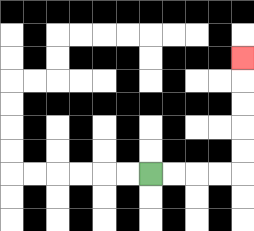{'start': '[6, 7]', 'end': '[10, 2]', 'path_directions': 'R,R,R,R,U,U,U,U,U', 'path_coordinates': '[[6, 7], [7, 7], [8, 7], [9, 7], [10, 7], [10, 6], [10, 5], [10, 4], [10, 3], [10, 2]]'}